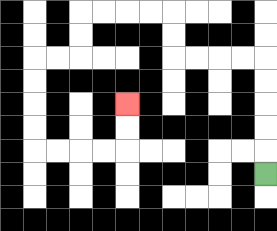{'start': '[11, 7]', 'end': '[5, 4]', 'path_directions': 'U,U,U,U,U,L,L,L,L,U,U,L,L,L,L,D,D,L,L,D,D,D,D,R,R,R,R,U,U', 'path_coordinates': '[[11, 7], [11, 6], [11, 5], [11, 4], [11, 3], [11, 2], [10, 2], [9, 2], [8, 2], [7, 2], [7, 1], [7, 0], [6, 0], [5, 0], [4, 0], [3, 0], [3, 1], [3, 2], [2, 2], [1, 2], [1, 3], [1, 4], [1, 5], [1, 6], [2, 6], [3, 6], [4, 6], [5, 6], [5, 5], [5, 4]]'}